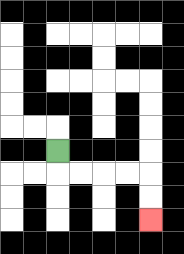{'start': '[2, 6]', 'end': '[6, 9]', 'path_directions': 'D,R,R,R,R,D,D', 'path_coordinates': '[[2, 6], [2, 7], [3, 7], [4, 7], [5, 7], [6, 7], [6, 8], [6, 9]]'}